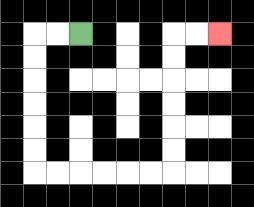{'start': '[3, 1]', 'end': '[9, 1]', 'path_directions': 'L,L,D,D,D,D,D,D,R,R,R,R,R,R,U,U,U,U,U,U,R,R', 'path_coordinates': '[[3, 1], [2, 1], [1, 1], [1, 2], [1, 3], [1, 4], [1, 5], [1, 6], [1, 7], [2, 7], [3, 7], [4, 7], [5, 7], [6, 7], [7, 7], [7, 6], [7, 5], [7, 4], [7, 3], [7, 2], [7, 1], [8, 1], [9, 1]]'}